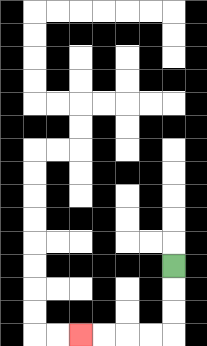{'start': '[7, 11]', 'end': '[3, 14]', 'path_directions': 'D,D,D,L,L,L,L', 'path_coordinates': '[[7, 11], [7, 12], [7, 13], [7, 14], [6, 14], [5, 14], [4, 14], [3, 14]]'}